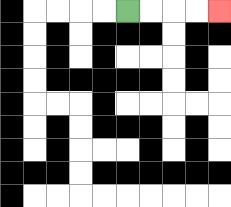{'start': '[5, 0]', 'end': '[9, 0]', 'path_directions': 'R,R,R,R', 'path_coordinates': '[[5, 0], [6, 0], [7, 0], [8, 0], [9, 0]]'}